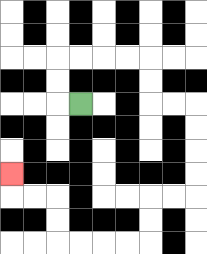{'start': '[3, 4]', 'end': '[0, 7]', 'path_directions': 'L,U,U,R,R,R,R,D,D,R,R,D,D,D,D,L,L,D,D,L,L,L,L,U,U,L,L,U', 'path_coordinates': '[[3, 4], [2, 4], [2, 3], [2, 2], [3, 2], [4, 2], [5, 2], [6, 2], [6, 3], [6, 4], [7, 4], [8, 4], [8, 5], [8, 6], [8, 7], [8, 8], [7, 8], [6, 8], [6, 9], [6, 10], [5, 10], [4, 10], [3, 10], [2, 10], [2, 9], [2, 8], [1, 8], [0, 8], [0, 7]]'}